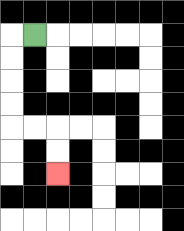{'start': '[1, 1]', 'end': '[2, 7]', 'path_directions': 'L,D,D,D,D,R,R,D,D', 'path_coordinates': '[[1, 1], [0, 1], [0, 2], [0, 3], [0, 4], [0, 5], [1, 5], [2, 5], [2, 6], [2, 7]]'}